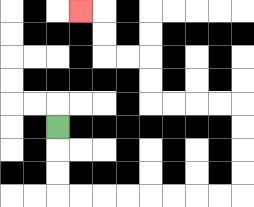{'start': '[2, 5]', 'end': '[3, 0]', 'path_directions': 'D,D,D,R,R,R,R,R,R,R,R,U,U,U,U,L,L,L,L,U,U,L,L,U,U,L', 'path_coordinates': '[[2, 5], [2, 6], [2, 7], [2, 8], [3, 8], [4, 8], [5, 8], [6, 8], [7, 8], [8, 8], [9, 8], [10, 8], [10, 7], [10, 6], [10, 5], [10, 4], [9, 4], [8, 4], [7, 4], [6, 4], [6, 3], [6, 2], [5, 2], [4, 2], [4, 1], [4, 0], [3, 0]]'}